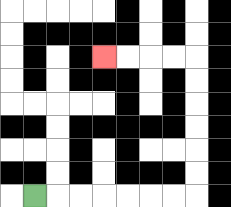{'start': '[1, 8]', 'end': '[4, 2]', 'path_directions': 'R,R,R,R,R,R,R,U,U,U,U,U,U,L,L,L,L', 'path_coordinates': '[[1, 8], [2, 8], [3, 8], [4, 8], [5, 8], [6, 8], [7, 8], [8, 8], [8, 7], [8, 6], [8, 5], [8, 4], [8, 3], [8, 2], [7, 2], [6, 2], [5, 2], [4, 2]]'}